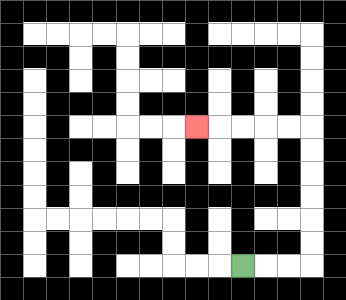{'start': '[10, 11]', 'end': '[8, 5]', 'path_directions': 'R,R,R,U,U,U,U,U,U,L,L,L,L,L', 'path_coordinates': '[[10, 11], [11, 11], [12, 11], [13, 11], [13, 10], [13, 9], [13, 8], [13, 7], [13, 6], [13, 5], [12, 5], [11, 5], [10, 5], [9, 5], [8, 5]]'}